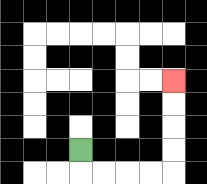{'start': '[3, 6]', 'end': '[7, 3]', 'path_directions': 'D,R,R,R,R,U,U,U,U', 'path_coordinates': '[[3, 6], [3, 7], [4, 7], [5, 7], [6, 7], [7, 7], [7, 6], [7, 5], [7, 4], [7, 3]]'}